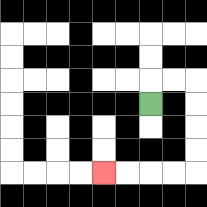{'start': '[6, 4]', 'end': '[4, 7]', 'path_directions': 'U,R,R,D,D,D,D,L,L,L,L', 'path_coordinates': '[[6, 4], [6, 3], [7, 3], [8, 3], [8, 4], [8, 5], [8, 6], [8, 7], [7, 7], [6, 7], [5, 7], [4, 7]]'}